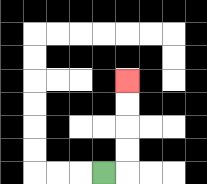{'start': '[4, 7]', 'end': '[5, 3]', 'path_directions': 'R,U,U,U,U', 'path_coordinates': '[[4, 7], [5, 7], [5, 6], [5, 5], [5, 4], [5, 3]]'}